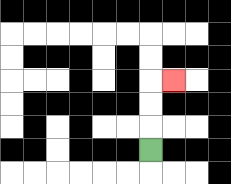{'start': '[6, 6]', 'end': '[7, 3]', 'path_directions': 'U,U,U,R', 'path_coordinates': '[[6, 6], [6, 5], [6, 4], [6, 3], [7, 3]]'}